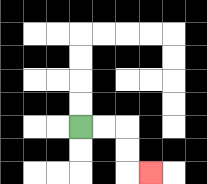{'start': '[3, 5]', 'end': '[6, 7]', 'path_directions': 'R,R,D,D,R', 'path_coordinates': '[[3, 5], [4, 5], [5, 5], [5, 6], [5, 7], [6, 7]]'}